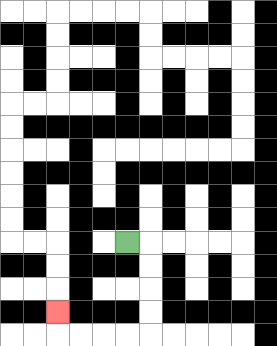{'start': '[5, 10]', 'end': '[2, 13]', 'path_directions': 'R,D,D,D,D,L,L,L,L,U', 'path_coordinates': '[[5, 10], [6, 10], [6, 11], [6, 12], [6, 13], [6, 14], [5, 14], [4, 14], [3, 14], [2, 14], [2, 13]]'}